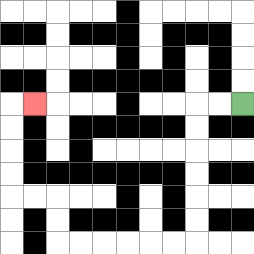{'start': '[10, 4]', 'end': '[1, 4]', 'path_directions': 'L,L,D,D,D,D,D,D,L,L,L,L,L,L,U,U,L,L,U,U,U,U,R', 'path_coordinates': '[[10, 4], [9, 4], [8, 4], [8, 5], [8, 6], [8, 7], [8, 8], [8, 9], [8, 10], [7, 10], [6, 10], [5, 10], [4, 10], [3, 10], [2, 10], [2, 9], [2, 8], [1, 8], [0, 8], [0, 7], [0, 6], [0, 5], [0, 4], [1, 4]]'}